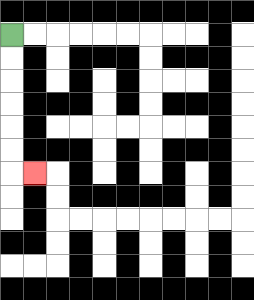{'start': '[0, 1]', 'end': '[1, 7]', 'path_directions': 'D,D,D,D,D,D,R', 'path_coordinates': '[[0, 1], [0, 2], [0, 3], [0, 4], [0, 5], [0, 6], [0, 7], [1, 7]]'}